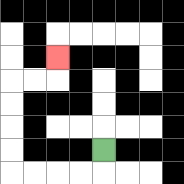{'start': '[4, 6]', 'end': '[2, 2]', 'path_directions': 'D,L,L,L,L,U,U,U,U,R,R,U', 'path_coordinates': '[[4, 6], [4, 7], [3, 7], [2, 7], [1, 7], [0, 7], [0, 6], [0, 5], [0, 4], [0, 3], [1, 3], [2, 3], [2, 2]]'}